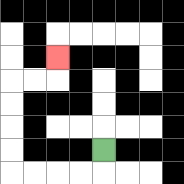{'start': '[4, 6]', 'end': '[2, 2]', 'path_directions': 'D,L,L,L,L,U,U,U,U,R,R,U', 'path_coordinates': '[[4, 6], [4, 7], [3, 7], [2, 7], [1, 7], [0, 7], [0, 6], [0, 5], [0, 4], [0, 3], [1, 3], [2, 3], [2, 2]]'}